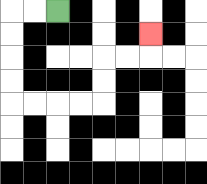{'start': '[2, 0]', 'end': '[6, 1]', 'path_directions': 'L,L,D,D,D,D,R,R,R,R,U,U,R,R,U', 'path_coordinates': '[[2, 0], [1, 0], [0, 0], [0, 1], [0, 2], [0, 3], [0, 4], [1, 4], [2, 4], [3, 4], [4, 4], [4, 3], [4, 2], [5, 2], [6, 2], [6, 1]]'}